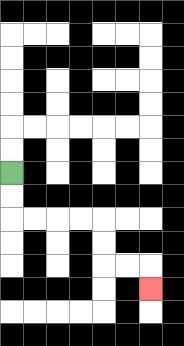{'start': '[0, 7]', 'end': '[6, 12]', 'path_directions': 'D,D,R,R,R,R,D,D,R,R,D', 'path_coordinates': '[[0, 7], [0, 8], [0, 9], [1, 9], [2, 9], [3, 9], [4, 9], [4, 10], [4, 11], [5, 11], [6, 11], [6, 12]]'}